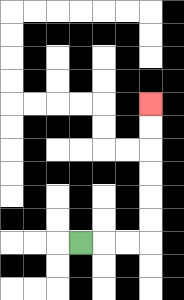{'start': '[3, 10]', 'end': '[6, 4]', 'path_directions': 'R,R,R,U,U,U,U,U,U', 'path_coordinates': '[[3, 10], [4, 10], [5, 10], [6, 10], [6, 9], [6, 8], [6, 7], [6, 6], [6, 5], [6, 4]]'}